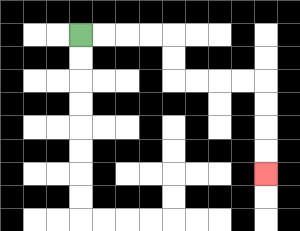{'start': '[3, 1]', 'end': '[11, 7]', 'path_directions': 'R,R,R,R,D,D,R,R,R,R,D,D,D,D', 'path_coordinates': '[[3, 1], [4, 1], [5, 1], [6, 1], [7, 1], [7, 2], [7, 3], [8, 3], [9, 3], [10, 3], [11, 3], [11, 4], [11, 5], [11, 6], [11, 7]]'}